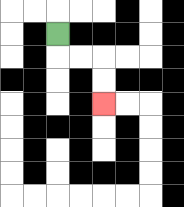{'start': '[2, 1]', 'end': '[4, 4]', 'path_directions': 'D,R,R,D,D', 'path_coordinates': '[[2, 1], [2, 2], [3, 2], [4, 2], [4, 3], [4, 4]]'}